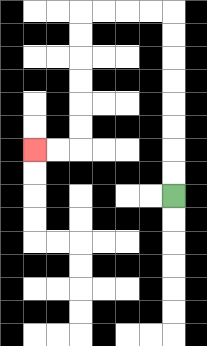{'start': '[7, 8]', 'end': '[1, 6]', 'path_directions': 'U,U,U,U,U,U,U,U,L,L,L,L,D,D,D,D,D,D,L,L', 'path_coordinates': '[[7, 8], [7, 7], [7, 6], [7, 5], [7, 4], [7, 3], [7, 2], [7, 1], [7, 0], [6, 0], [5, 0], [4, 0], [3, 0], [3, 1], [3, 2], [3, 3], [3, 4], [3, 5], [3, 6], [2, 6], [1, 6]]'}